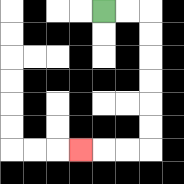{'start': '[4, 0]', 'end': '[3, 6]', 'path_directions': 'R,R,D,D,D,D,D,D,L,L,L', 'path_coordinates': '[[4, 0], [5, 0], [6, 0], [6, 1], [6, 2], [6, 3], [6, 4], [6, 5], [6, 6], [5, 6], [4, 6], [3, 6]]'}